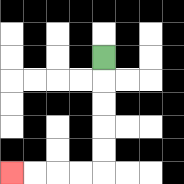{'start': '[4, 2]', 'end': '[0, 7]', 'path_directions': 'D,D,D,D,D,L,L,L,L', 'path_coordinates': '[[4, 2], [4, 3], [4, 4], [4, 5], [4, 6], [4, 7], [3, 7], [2, 7], [1, 7], [0, 7]]'}